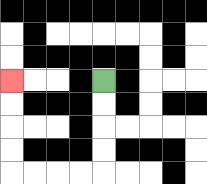{'start': '[4, 3]', 'end': '[0, 3]', 'path_directions': 'D,D,D,D,L,L,L,L,U,U,U,U', 'path_coordinates': '[[4, 3], [4, 4], [4, 5], [4, 6], [4, 7], [3, 7], [2, 7], [1, 7], [0, 7], [0, 6], [0, 5], [0, 4], [0, 3]]'}